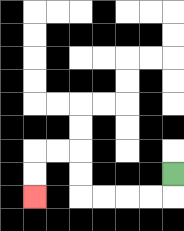{'start': '[7, 7]', 'end': '[1, 8]', 'path_directions': 'D,L,L,L,L,U,U,L,L,D,D', 'path_coordinates': '[[7, 7], [7, 8], [6, 8], [5, 8], [4, 8], [3, 8], [3, 7], [3, 6], [2, 6], [1, 6], [1, 7], [1, 8]]'}